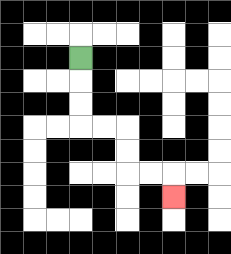{'start': '[3, 2]', 'end': '[7, 8]', 'path_directions': 'D,D,D,R,R,D,D,R,R,D', 'path_coordinates': '[[3, 2], [3, 3], [3, 4], [3, 5], [4, 5], [5, 5], [5, 6], [5, 7], [6, 7], [7, 7], [7, 8]]'}